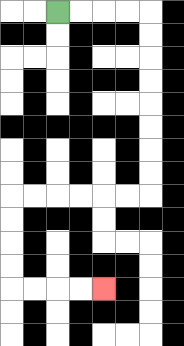{'start': '[2, 0]', 'end': '[4, 12]', 'path_directions': 'R,R,R,R,D,D,D,D,D,D,D,D,L,L,L,L,L,L,D,D,D,D,R,R,R,R', 'path_coordinates': '[[2, 0], [3, 0], [4, 0], [5, 0], [6, 0], [6, 1], [6, 2], [6, 3], [6, 4], [6, 5], [6, 6], [6, 7], [6, 8], [5, 8], [4, 8], [3, 8], [2, 8], [1, 8], [0, 8], [0, 9], [0, 10], [0, 11], [0, 12], [1, 12], [2, 12], [3, 12], [4, 12]]'}